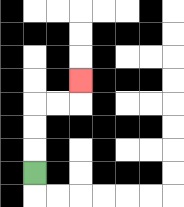{'start': '[1, 7]', 'end': '[3, 3]', 'path_directions': 'U,U,U,R,R,U', 'path_coordinates': '[[1, 7], [1, 6], [1, 5], [1, 4], [2, 4], [3, 4], [3, 3]]'}